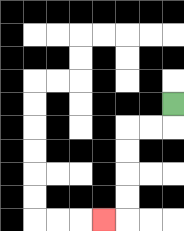{'start': '[7, 4]', 'end': '[4, 9]', 'path_directions': 'D,L,L,D,D,D,D,L', 'path_coordinates': '[[7, 4], [7, 5], [6, 5], [5, 5], [5, 6], [5, 7], [5, 8], [5, 9], [4, 9]]'}